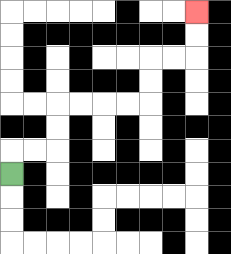{'start': '[0, 7]', 'end': '[8, 0]', 'path_directions': 'U,R,R,U,U,R,R,R,R,U,U,R,R,U,U', 'path_coordinates': '[[0, 7], [0, 6], [1, 6], [2, 6], [2, 5], [2, 4], [3, 4], [4, 4], [5, 4], [6, 4], [6, 3], [6, 2], [7, 2], [8, 2], [8, 1], [8, 0]]'}